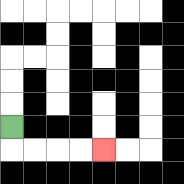{'start': '[0, 5]', 'end': '[4, 6]', 'path_directions': 'D,R,R,R,R', 'path_coordinates': '[[0, 5], [0, 6], [1, 6], [2, 6], [3, 6], [4, 6]]'}